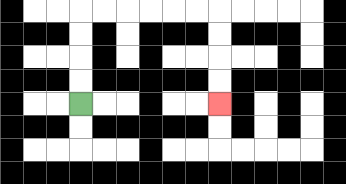{'start': '[3, 4]', 'end': '[9, 4]', 'path_directions': 'U,U,U,U,R,R,R,R,R,R,D,D,D,D', 'path_coordinates': '[[3, 4], [3, 3], [3, 2], [3, 1], [3, 0], [4, 0], [5, 0], [6, 0], [7, 0], [8, 0], [9, 0], [9, 1], [9, 2], [9, 3], [9, 4]]'}